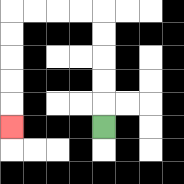{'start': '[4, 5]', 'end': '[0, 5]', 'path_directions': 'U,U,U,U,U,L,L,L,L,D,D,D,D,D', 'path_coordinates': '[[4, 5], [4, 4], [4, 3], [4, 2], [4, 1], [4, 0], [3, 0], [2, 0], [1, 0], [0, 0], [0, 1], [0, 2], [0, 3], [0, 4], [0, 5]]'}